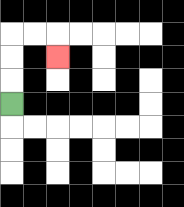{'start': '[0, 4]', 'end': '[2, 2]', 'path_directions': 'U,U,U,R,R,D', 'path_coordinates': '[[0, 4], [0, 3], [0, 2], [0, 1], [1, 1], [2, 1], [2, 2]]'}